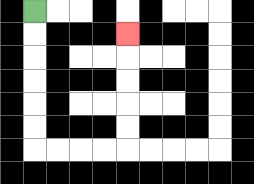{'start': '[1, 0]', 'end': '[5, 1]', 'path_directions': 'D,D,D,D,D,D,R,R,R,R,U,U,U,U,U', 'path_coordinates': '[[1, 0], [1, 1], [1, 2], [1, 3], [1, 4], [1, 5], [1, 6], [2, 6], [3, 6], [4, 6], [5, 6], [5, 5], [5, 4], [5, 3], [5, 2], [5, 1]]'}